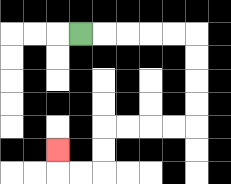{'start': '[3, 1]', 'end': '[2, 6]', 'path_directions': 'R,R,R,R,R,D,D,D,D,L,L,L,L,D,D,L,L,U', 'path_coordinates': '[[3, 1], [4, 1], [5, 1], [6, 1], [7, 1], [8, 1], [8, 2], [8, 3], [8, 4], [8, 5], [7, 5], [6, 5], [5, 5], [4, 5], [4, 6], [4, 7], [3, 7], [2, 7], [2, 6]]'}